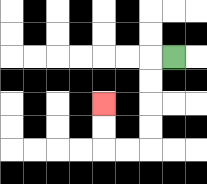{'start': '[7, 2]', 'end': '[4, 4]', 'path_directions': 'L,D,D,D,D,L,L,U,U', 'path_coordinates': '[[7, 2], [6, 2], [6, 3], [6, 4], [6, 5], [6, 6], [5, 6], [4, 6], [4, 5], [4, 4]]'}